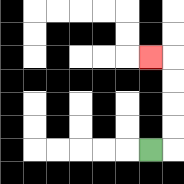{'start': '[6, 6]', 'end': '[6, 2]', 'path_directions': 'R,U,U,U,U,L', 'path_coordinates': '[[6, 6], [7, 6], [7, 5], [7, 4], [7, 3], [7, 2], [6, 2]]'}